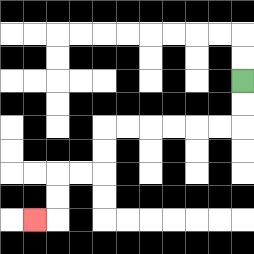{'start': '[10, 3]', 'end': '[1, 9]', 'path_directions': 'D,D,L,L,L,L,L,L,D,D,L,L,D,D,L', 'path_coordinates': '[[10, 3], [10, 4], [10, 5], [9, 5], [8, 5], [7, 5], [6, 5], [5, 5], [4, 5], [4, 6], [4, 7], [3, 7], [2, 7], [2, 8], [2, 9], [1, 9]]'}